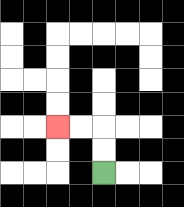{'start': '[4, 7]', 'end': '[2, 5]', 'path_directions': 'U,U,L,L', 'path_coordinates': '[[4, 7], [4, 6], [4, 5], [3, 5], [2, 5]]'}